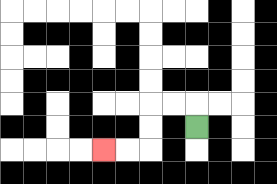{'start': '[8, 5]', 'end': '[4, 6]', 'path_directions': 'U,L,L,D,D,L,L', 'path_coordinates': '[[8, 5], [8, 4], [7, 4], [6, 4], [6, 5], [6, 6], [5, 6], [4, 6]]'}